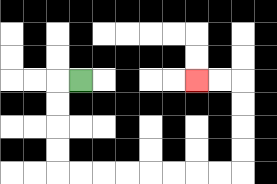{'start': '[3, 3]', 'end': '[8, 3]', 'path_directions': 'L,D,D,D,D,R,R,R,R,R,R,R,R,U,U,U,U,L,L', 'path_coordinates': '[[3, 3], [2, 3], [2, 4], [2, 5], [2, 6], [2, 7], [3, 7], [4, 7], [5, 7], [6, 7], [7, 7], [8, 7], [9, 7], [10, 7], [10, 6], [10, 5], [10, 4], [10, 3], [9, 3], [8, 3]]'}